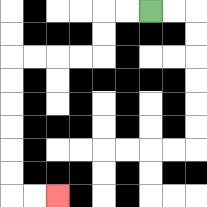{'start': '[6, 0]', 'end': '[2, 8]', 'path_directions': 'L,L,D,D,L,L,L,L,D,D,D,D,D,D,R,R', 'path_coordinates': '[[6, 0], [5, 0], [4, 0], [4, 1], [4, 2], [3, 2], [2, 2], [1, 2], [0, 2], [0, 3], [0, 4], [0, 5], [0, 6], [0, 7], [0, 8], [1, 8], [2, 8]]'}